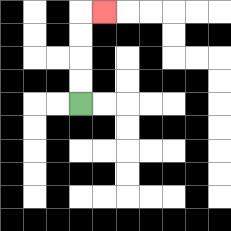{'start': '[3, 4]', 'end': '[4, 0]', 'path_directions': 'U,U,U,U,R', 'path_coordinates': '[[3, 4], [3, 3], [3, 2], [3, 1], [3, 0], [4, 0]]'}